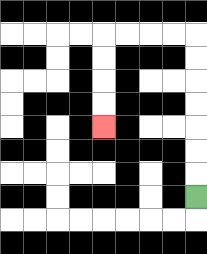{'start': '[8, 8]', 'end': '[4, 5]', 'path_directions': 'U,U,U,U,U,U,U,L,L,L,L,D,D,D,D', 'path_coordinates': '[[8, 8], [8, 7], [8, 6], [8, 5], [8, 4], [8, 3], [8, 2], [8, 1], [7, 1], [6, 1], [5, 1], [4, 1], [4, 2], [4, 3], [4, 4], [4, 5]]'}